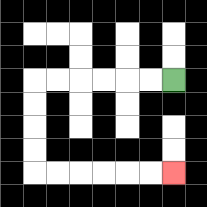{'start': '[7, 3]', 'end': '[7, 7]', 'path_directions': 'L,L,L,L,L,L,D,D,D,D,R,R,R,R,R,R', 'path_coordinates': '[[7, 3], [6, 3], [5, 3], [4, 3], [3, 3], [2, 3], [1, 3], [1, 4], [1, 5], [1, 6], [1, 7], [2, 7], [3, 7], [4, 7], [5, 7], [6, 7], [7, 7]]'}